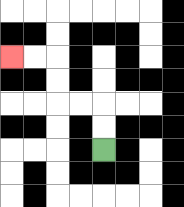{'start': '[4, 6]', 'end': '[0, 2]', 'path_directions': 'U,U,L,L,U,U,L,L', 'path_coordinates': '[[4, 6], [4, 5], [4, 4], [3, 4], [2, 4], [2, 3], [2, 2], [1, 2], [0, 2]]'}